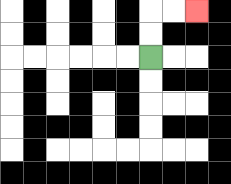{'start': '[6, 2]', 'end': '[8, 0]', 'path_directions': 'U,U,R,R', 'path_coordinates': '[[6, 2], [6, 1], [6, 0], [7, 0], [8, 0]]'}